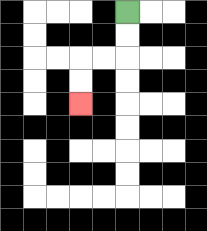{'start': '[5, 0]', 'end': '[3, 4]', 'path_directions': 'D,D,L,L,D,D', 'path_coordinates': '[[5, 0], [5, 1], [5, 2], [4, 2], [3, 2], [3, 3], [3, 4]]'}